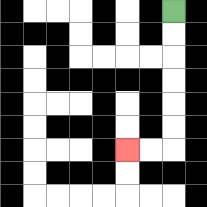{'start': '[7, 0]', 'end': '[5, 6]', 'path_directions': 'D,D,D,D,D,D,L,L', 'path_coordinates': '[[7, 0], [7, 1], [7, 2], [7, 3], [7, 4], [7, 5], [7, 6], [6, 6], [5, 6]]'}